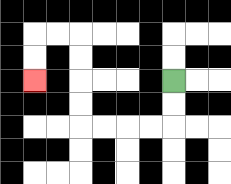{'start': '[7, 3]', 'end': '[1, 3]', 'path_directions': 'D,D,L,L,L,L,U,U,U,U,L,L,D,D', 'path_coordinates': '[[7, 3], [7, 4], [7, 5], [6, 5], [5, 5], [4, 5], [3, 5], [3, 4], [3, 3], [3, 2], [3, 1], [2, 1], [1, 1], [1, 2], [1, 3]]'}